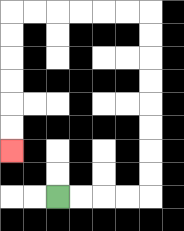{'start': '[2, 8]', 'end': '[0, 6]', 'path_directions': 'R,R,R,R,U,U,U,U,U,U,U,U,L,L,L,L,L,L,D,D,D,D,D,D', 'path_coordinates': '[[2, 8], [3, 8], [4, 8], [5, 8], [6, 8], [6, 7], [6, 6], [6, 5], [6, 4], [6, 3], [6, 2], [6, 1], [6, 0], [5, 0], [4, 0], [3, 0], [2, 0], [1, 0], [0, 0], [0, 1], [0, 2], [0, 3], [0, 4], [0, 5], [0, 6]]'}